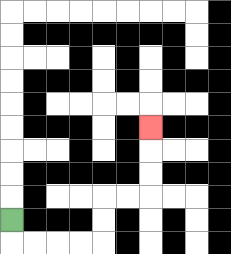{'start': '[0, 9]', 'end': '[6, 5]', 'path_directions': 'D,R,R,R,R,U,U,R,R,U,U,U', 'path_coordinates': '[[0, 9], [0, 10], [1, 10], [2, 10], [3, 10], [4, 10], [4, 9], [4, 8], [5, 8], [6, 8], [6, 7], [6, 6], [6, 5]]'}